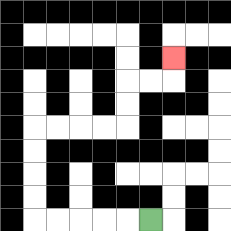{'start': '[6, 9]', 'end': '[7, 2]', 'path_directions': 'L,L,L,L,L,U,U,U,U,R,R,R,R,U,U,R,R,U', 'path_coordinates': '[[6, 9], [5, 9], [4, 9], [3, 9], [2, 9], [1, 9], [1, 8], [1, 7], [1, 6], [1, 5], [2, 5], [3, 5], [4, 5], [5, 5], [5, 4], [5, 3], [6, 3], [7, 3], [7, 2]]'}